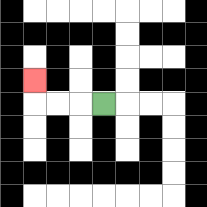{'start': '[4, 4]', 'end': '[1, 3]', 'path_directions': 'L,L,L,U', 'path_coordinates': '[[4, 4], [3, 4], [2, 4], [1, 4], [1, 3]]'}